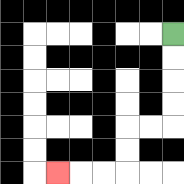{'start': '[7, 1]', 'end': '[2, 7]', 'path_directions': 'D,D,D,D,L,L,D,D,L,L,L', 'path_coordinates': '[[7, 1], [7, 2], [7, 3], [7, 4], [7, 5], [6, 5], [5, 5], [5, 6], [5, 7], [4, 7], [3, 7], [2, 7]]'}